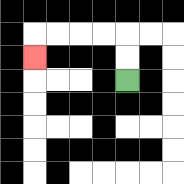{'start': '[5, 3]', 'end': '[1, 2]', 'path_directions': 'U,U,L,L,L,L,D', 'path_coordinates': '[[5, 3], [5, 2], [5, 1], [4, 1], [3, 1], [2, 1], [1, 1], [1, 2]]'}